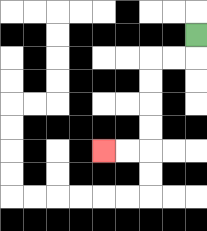{'start': '[8, 1]', 'end': '[4, 6]', 'path_directions': 'D,L,L,D,D,D,D,L,L', 'path_coordinates': '[[8, 1], [8, 2], [7, 2], [6, 2], [6, 3], [6, 4], [6, 5], [6, 6], [5, 6], [4, 6]]'}